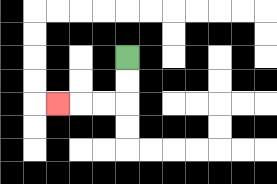{'start': '[5, 2]', 'end': '[2, 4]', 'path_directions': 'D,D,L,L,L', 'path_coordinates': '[[5, 2], [5, 3], [5, 4], [4, 4], [3, 4], [2, 4]]'}